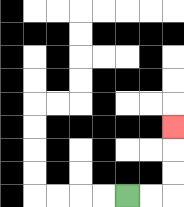{'start': '[5, 8]', 'end': '[7, 5]', 'path_directions': 'R,R,U,U,U', 'path_coordinates': '[[5, 8], [6, 8], [7, 8], [7, 7], [7, 6], [7, 5]]'}